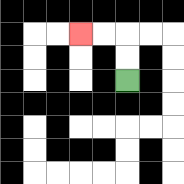{'start': '[5, 3]', 'end': '[3, 1]', 'path_directions': 'U,U,L,L', 'path_coordinates': '[[5, 3], [5, 2], [5, 1], [4, 1], [3, 1]]'}